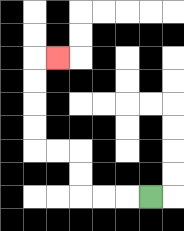{'start': '[6, 8]', 'end': '[2, 2]', 'path_directions': 'L,L,L,U,U,L,L,U,U,U,U,R', 'path_coordinates': '[[6, 8], [5, 8], [4, 8], [3, 8], [3, 7], [3, 6], [2, 6], [1, 6], [1, 5], [1, 4], [1, 3], [1, 2], [2, 2]]'}